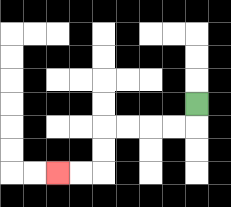{'start': '[8, 4]', 'end': '[2, 7]', 'path_directions': 'D,L,L,L,L,D,D,L,L', 'path_coordinates': '[[8, 4], [8, 5], [7, 5], [6, 5], [5, 5], [4, 5], [4, 6], [4, 7], [3, 7], [2, 7]]'}